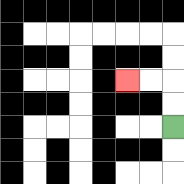{'start': '[7, 5]', 'end': '[5, 3]', 'path_directions': 'U,U,L,L', 'path_coordinates': '[[7, 5], [7, 4], [7, 3], [6, 3], [5, 3]]'}